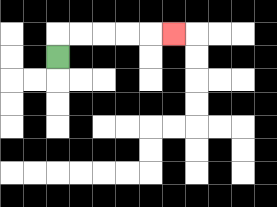{'start': '[2, 2]', 'end': '[7, 1]', 'path_directions': 'U,R,R,R,R,R', 'path_coordinates': '[[2, 2], [2, 1], [3, 1], [4, 1], [5, 1], [6, 1], [7, 1]]'}